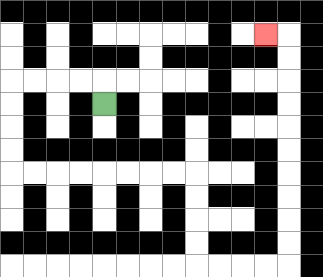{'start': '[4, 4]', 'end': '[11, 1]', 'path_directions': 'U,L,L,L,L,D,D,D,D,R,R,R,R,R,R,R,R,D,D,D,D,R,R,R,R,U,U,U,U,U,U,U,U,U,U,L', 'path_coordinates': '[[4, 4], [4, 3], [3, 3], [2, 3], [1, 3], [0, 3], [0, 4], [0, 5], [0, 6], [0, 7], [1, 7], [2, 7], [3, 7], [4, 7], [5, 7], [6, 7], [7, 7], [8, 7], [8, 8], [8, 9], [8, 10], [8, 11], [9, 11], [10, 11], [11, 11], [12, 11], [12, 10], [12, 9], [12, 8], [12, 7], [12, 6], [12, 5], [12, 4], [12, 3], [12, 2], [12, 1], [11, 1]]'}